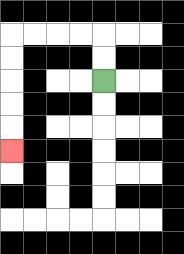{'start': '[4, 3]', 'end': '[0, 6]', 'path_directions': 'U,U,L,L,L,L,D,D,D,D,D', 'path_coordinates': '[[4, 3], [4, 2], [4, 1], [3, 1], [2, 1], [1, 1], [0, 1], [0, 2], [0, 3], [0, 4], [0, 5], [0, 6]]'}